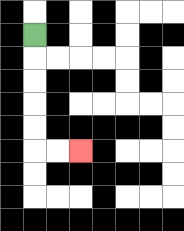{'start': '[1, 1]', 'end': '[3, 6]', 'path_directions': 'D,D,D,D,D,R,R', 'path_coordinates': '[[1, 1], [1, 2], [1, 3], [1, 4], [1, 5], [1, 6], [2, 6], [3, 6]]'}